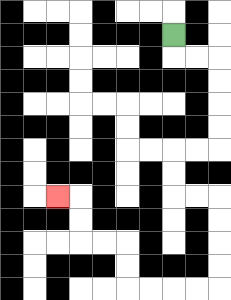{'start': '[7, 1]', 'end': '[2, 8]', 'path_directions': 'D,R,R,D,D,D,D,L,L,D,D,R,R,D,D,D,D,L,L,L,L,U,U,L,L,U,U,L', 'path_coordinates': '[[7, 1], [7, 2], [8, 2], [9, 2], [9, 3], [9, 4], [9, 5], [9, 6], [8, 6], [7, 6], [7, 7], [7, 8], [8, 8], [9, 8], [9, 9], [9, 10], [9, 11], [9, 12], [8, 12], [7, 12], [6, 12], [5, 12], [5, 11], [5, 10], [4, 10], [3, 10], [3, 9], [3, 8], [2, 8]]'}